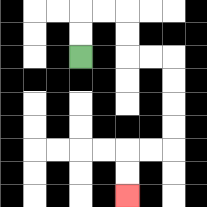{'start': '[3, 2]', 'end': '[5, 8]', 'path_directions': 'U,U,R,R,D,D,R,R,D,D,D,D,L,L,D,D', 'path_coordinates': '[[3, 2], [3, 1], [3, 0], [4, 0], [5, 0], [5, 1], [5, 2], [6, 2], [7, 2], [7, 3], [7, 4], [7, 5], [7, 6], [6, 6], [5, 6], [5, 7], [5, 8]]'}